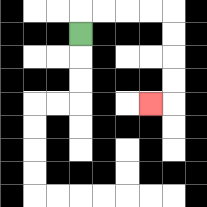{'start': '[3, 1]', 'end': '[6, 4]', 'path_directions': 'U,R,R,R,R,D,D,D,D,L', 'path_coordinates': '[[3, 1], [3, 0], [4, 0], [5, 0], [6, 0], [7, 0], [7, 1], [7, 2], [7, 3], [7, 4], [6, 4]]'}